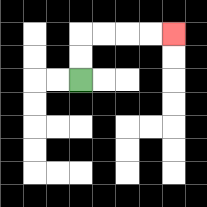{'start': '[3, 3]', 'end': '[7, 1]', 'path_directions': 'U,U,R,R,R,R', 'path_coordinates': '[[3, 3], [3, 2], [3, 1], [4, 1], [5, 1], [6, 1], [7, 1]]'}